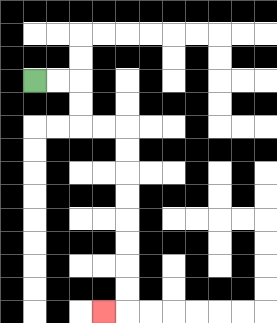{'start': '[1, 3]', 'end': '[4, 13]', 'path_directions': 'R,R,D,D,R,R,D,D,D,D,D,D,D,D,L', 'path_coordinates': '[[1, 3], [2, 3], [3, 3], [3, 4], [3, 5], [4, 5], [5, 5], [5, 6], [5, 7], [5, 8], [5, 9], [5, 10], [5, 11], [5, 12], [5, 13], [4, 13]]'}